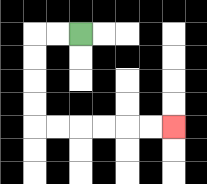{'start': '[3, 1]', 'end': '[7, 5]', 'path_directions': 'L,L,D,D,D,D,R,R,R,R,R,R', 'path_coordinates': '[[3, 1], [2, 1], [1, 1], [1, 2], [1, 3], [1, 4], [1, 5], [2, 5], [3, 5], [4, 5], [5, 5], [6, 5], [7, 5]]'}